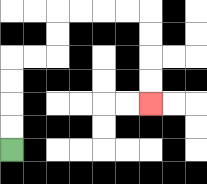{'start': '[0, 6]', 'end': '[6, 4]', 'path_directions': 'U,U,U,U,R,R,U,U,R,R,R,R,D,D,D,D', 'path_coordinates': '[[0, 6], [0, 5], [0, 4], [0, 3], [0, 2], [1, 2], [2, 2], [2, 1], [2, 0], [3, 0], [4, 0], [5, 0], [6, 0], [6, 1], [6, 2], [6, 3], [6, 4]]'}